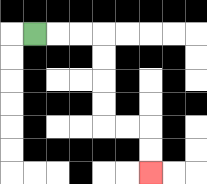{'start': '[1, 1]', 'end': '[6, 7]', 'path_directions': 'R,R,R,D,D,D,D,R,R,D,D', 'path_coordinates': '[[1, 1], [2, 1], [3, 1], [4, 1], [4, 2], [4, 3], [4, 4], [4, 5], [5, 5], [6, 5], [6, 6], [6, 7]]'}